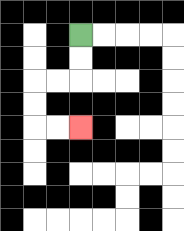{'start': '[3, 1]', 'end': '[3, 5]', 'path_directions': 'D,D,L,L,D,D,R,R', 'path_coordinates': '[[3, 1], [3, 2], [3, 3], [2, 3], [1, 3], [1, 4], [1, 5], [2, 5], [3, 5]]'}